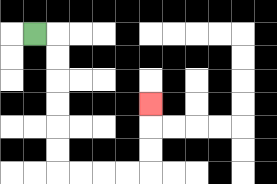{'start': '[1, 1]', 'end': '[6, 4]', 'path_directions': 'R,D,D,D,D,D,D,R,R,R,R,U,U,U', 'path_coordinates': '[[1, 1], [2, 1], [2, 2], [2, 3], [2, 4], [2, 5], [2, 6], [2, 7], [3, 7], [4, 7], [5, 7], [6, 7], [6, 6], [6, 5], [6, 4]]'}